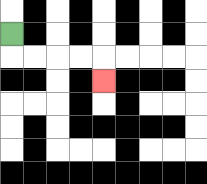{'start': '[0, 1]', 'end': '[4, 3]', 'path_directions': 'D,R,R,R,R,D', 'path_coordinates': '[[0, 1], [0, 2], [1, 2], [2, 2], [3, 2], [4, 2], [4, 3]]'}